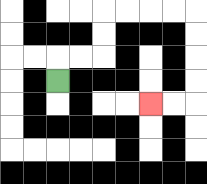{'start': '[2, 3]', 'end': '[6, 4]', 'path_directions': 'U,R,R,U,U,R,R,R,R,D,D,D,D,L,L', 'path_coordinates': '[[2, 3], [2, 2], [3, 2], [4, 2], [4, 1], [4, 0], [5, 0], [6, 0], [7, 0], [8, 0], [8, 1], [8, 2], [8, 3], [8, 4], [7, 4], [6, 4]]'}